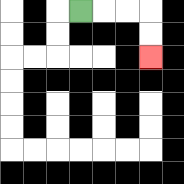{'start': '[3, 0]', 'end': '[6, 2]', 'path_directions': 'R,R,R,D,D', 'path_coordinates': '[[3, 0], [4, 0], [5, 0], [6, 0], [6, 1], [6, 2]]'}